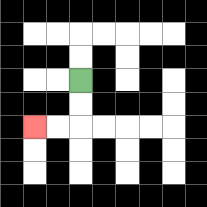{'start': '[3, 3]', 'end': '[1, 5]', 'path_directions': 'D,D,L,L', 'path_coordinates': '[[3, 3], [3, 4], [3, 5], [2, 5], [1, 5]]'}